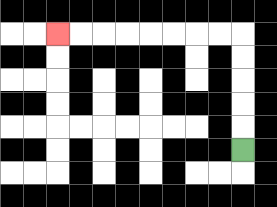{'start': '[10, 6]', 'end': '[2, 1]', 'path_directions': 'U,U,U,U,U,L,L,L,L,L,L,L,L', 'path_coordinates': '[[10, 6], [10, 5], [10, 4], [10, 3], [10, 2], [10, 1], [9, 1], [8, 1], [7, 1], [6, 1], [5, 1], [4, 1], [3, 1], [2, 1]]'}